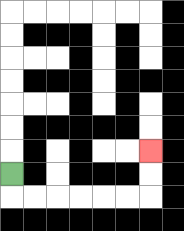{'start': '[0, 7]', 'end': '[6, 6]', 'path_directions': 'D,R,R,R,R,R,R,U,U', 'path_coordinates': '[[0, 7], [0, 8], [1, 8], [2, 8], [3, 8], [4, 8], [5, 8], [6, 8], [6, 7], [6, 6]]'}